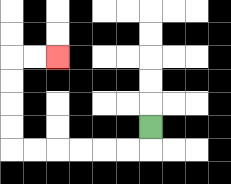{'start': '[6, 5]', 'end': '[2, 2]', 'path_directions': 'D,L,L,L,L,L,L,U,U,U,U,R,R', 'path_coordinates': '[[6, 5], [6, 6], [5, 6], [4, 6], [3, 6], [2, 6], [1, 6], [0, 6], [0, 5], [0, 4], [0, 3], [0, 2], [1, 2], [2, 2]]'}